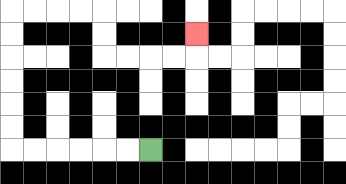{'start': '[6, 6]', 'end': '[8, 1]', 'path_directions': 'L,L,L,L,L,L,U,U,U,U,U,U,R,R,R,R,D,D,R,R,R,R,U', 'path_coordinates': '[[6, 6], [5, 6], [4, 6], [3, 6], [2, 6], [1, 6], [0, 6], [0, 5], [0, 4], [0, 3], [0, 2], [0, 1], [0, 0], [1, 0], [2, 0], [3, 0], [4, 0], [4, 1], [4, 2], [5, 2], [6, 2], [7, 2], [8, 2], [8, 1]]'}